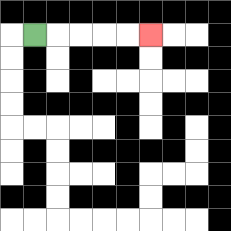{'start': '[1, 1]', 'end': '[6, 1]', 'path_directions': 'R,R,R,R,R', 'path_coordinates': '[[1, 1], [2, 1], [3, 1], [4, 1], [5, 1], [6, 1]]'}